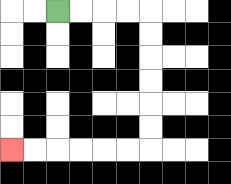{'start': '[2, 0]', 'end': '[0, 6]', 'path_directions': 'R,R,R,R,D,D,D,D,D,D,L,L,L,L,L,L', 'path_coordinates': '[[2, 0], [3, 0], [4, 0], [5, 0], [6, 0], [6, 1], [6, 2], [6, 3], [6, 4], [6, 5], [6, 6], [5, 6], [4, 6], [3, 6], [2, 6], [1, 6], [0, 6]]'}